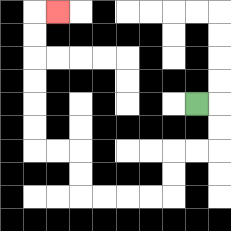{'start': '[8, 4]', 'end': '[2, 0]', 'path_directions': 'R,D,D,L,L,D,D,L,L,L,L,U,U,L,L,U,U,U,U,U,U,R', 'path_coordinates': '[[8, 4], [9, 4], [9, 5], [9, 6], [8, 6], [7, 6], [7, 7], [7, 8], [6, 8], [5, 8], [4, 8], [3, 8], [3, 7], [3, 6], [2, 6], [1, 6], [1, 5], [1, 4], [1, 3], [1, 2], [1, 1], [1, 0], [2, 0]]'}